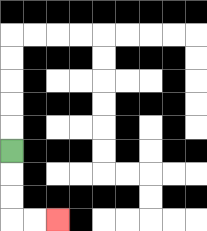{'start': '[0, 6]', 'end': '[2, 9]', 'path_directions': 'D,D,D,R,R', 'path_coordinates': '[[0, 6], [0, 7], [0, 8], [0, 9], [1, 9], [2, 9]]'}